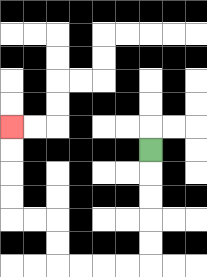{'start': '[6, 6]', 'end': '[0, 5]', 'path_directions': 'D,D,D,D,D,L,L,L,L,U,U,L,L,U,U,U,U', 'path_coordinates': '[[6, 6], [6, 7], [6, 8], [6, 9], [6, 10], [6, 11], [5, 11], [4, 11], [3, 11], [2, 11], [2, 10], [2, 9], [1, 9], [0, 9], [0, 8], [0, 7], [0, 6], [0, 5]]'}